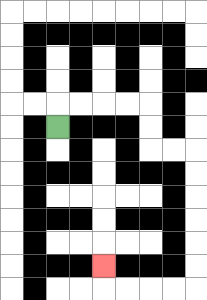{'start': '[2, 5]', 'end': '[4, 11]', 'path_directions': 'U,R,R,R,R,D,D,R,R,D,D,D,D,D,D,L,L,L,L,U', 'path_coordinates': '[[2, 5], [2, 4], [3, 4], [4, 4], [5, 4], [6, 4], [6, 5], [6, 6], [7, 6], [8, 6], [8, 7], [8, 8], [8, 9], [8, 10], [8, 11], [8, 12], [7, 12], [6, 12], [5, 12], [4, 12], [4, 11]]'}